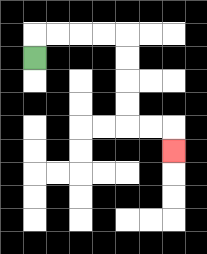{'start': '[1, 2]', 'end': '[7, 6]', 'path_directions': 'U,R,R,R,R,D,D,D,D,R,R,D', 'path_coordinates': '[[1, 2], [1, 1], [2, 1], [3, 1], [4, 1], [5, 1], [5, 2], [5, 3], [5, 4], [5, 5], [6, 5], [7, 5], [7, 6]]'}